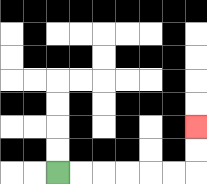{'start': '[2, 7]', 'end': '[8, 5]', 'path_directions': 'R,R,R,R,R,R,U,U', 'path_coordinates': '[[2, 7], [3, 7], [4, 7], [5, 7], [6, 7], [7, 7], [8, 7], [8, 6], [8, 5]]'}